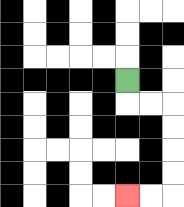{'start': '[5, 3]', 'end': '[5, 8]', 'path_directions': 'D,R,R,D,D,D,D,L,L', 'path_coordinates': '[[5, 3], [5, 4], [6, 4], [7, 4], [7, 5], [7, 6], [7, 7], [7, 8], [6, 8], [5, 8]]'}